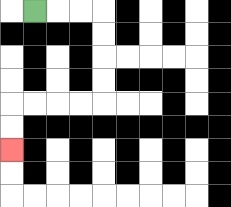{'start': '[1, 0]', 'end': '[0, 6]', 'path_directions': 'R,R,R,D,D,D,D,L,L,L,L,D,D', 'path_coordinates': '[[1, 0], [2, 0], [3, 0], [4, 0], [4, 1], [4, 2], [4, 3], [4, 4], [3, 4], [2, 4], [1, 4], [0, 4], [0, 5], [0, 6]]'}